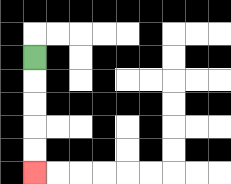{'start': '[1, 2]', 'end': '[1, 7]', 'path_directions': 'D,D,D,D,D', 'path_coordinates': '[[1, 2], [1, 3], [1, 4], [1, 5], [1, 6], [1, 7]]'}